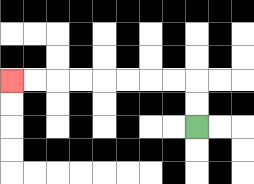{'start': '[8, 5]', 'end': '[0, 3]', 'path_directions': 'U,U,L,L,L,L,L,L,L,L', 'path_coordinates': '[[8, 5], [8, 4], [8, 3], [7, 3], [6, 3], [5, 3], [4, 3], [3, 3], [2, 3], [1, 3], [0, 3]]'}